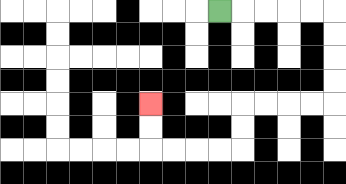{'start': '[9, 0]', 'end': '[6, 4]', 'path_directions': 'R,R,R,R,R,D,D,D,D,L,L,L,L,D,D,L,L,L,L,U,U', 'path_coordinates': '[[9, 0], [10, 0], [11, 0], [12, 0], [13, 0], [14, 0], [14, 1], [14, 2], [14, 3], [14, 4], [13, 4], [12, 4], [11, 4], [10, 4], [10, 5], [10, 6], [9, 6], [8, 6], [7, 6], [6, 6], [6, 5], [6, 4]]'}